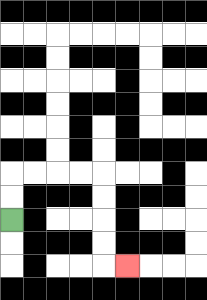{'start': '[0, 9]', 'end': '[5, 11]', 'path_directions': 'U,U,R,R,R,R,D,D,D,D,R', 'path_coordinates': '[[0, 9], [0, 8], [0, 7], [1, 7], [2, 7], [3, 7], [4, 7], [4, 8], [4, 9], [4, 10], [4, 11], [5, 11]]'}